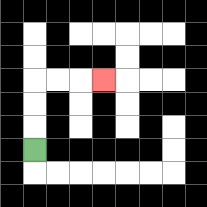{'start': '[1, 6]', 'end': '[4, 3]', 'path_directions': 'U,U,U,R,R,R', 'path_coordinates': '[[1, 6], [1, 5], [1, 4], [1, 3], [2, 3], [3, 3], [4, 3]]'}